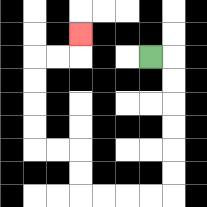{'start': '[6, 2]', 'end': '[3, 1]', 'path_directions': 'R,D,D,D,D,D,D,L,L,L,L,U,U,L,L,U,U,U,U,R,R,U', 'path_coordinates': '[[6, 2], [7, 2], [7, 3], [7, 4], [7, 5], [7, 6], [7, 7], [7, 8], [6, 8], [5, 8], [4, 8], [3, 8], [3, 7], [3, 6], [2, 6], [1, 6], [1, 5], [1, 4], [1, 3], [1, 2], [2, 2], [3, 2], [3, 1]]'}